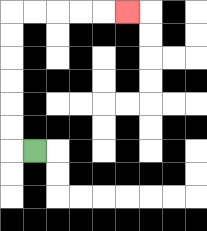{'start': '[1, 6]', 'end': '[5, 0]', 'path_directions': 'L,U,U,U,U,U,U,R,R,R,R,R', 'path_coordinates': '[[1, 6], [0, 6], [0, 5], [0, 4], [0, 3], [0, 2], [0, 1], [0, 0], [1, 0], [2, 0], [3, 0], [4, 0], [5, 0]]'}